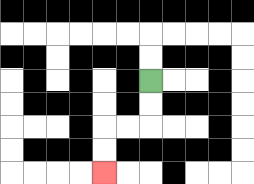{'start': '[6, 3]', 'end': '[4, 7]', 'path_directions': 'D,D,L,L,D,D', 'path_coordinates': '[[6, 3], [6, 4], [6, 5], [5, 5], [4, 5], [4, 6], [4, 7]]'}